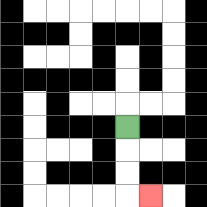{'start': '[5, 5]', 'end': '[6, 8]', 'path_directions': 'D,D,D,R', 'path_coordinates': '[[5, 5], [5, 6], [5, 7], [5, 8], [6, 8]]'}